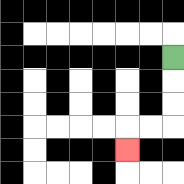{'start': '[7, 2]', 'end': '[5, 6]', 'path_directions': 'D,D,D,L,L,D', 'path_coordinates': '[[7, 2], [7, 3], [7, 4], [7, 5], [6, 5], [5, 5], [5, 6]]'}